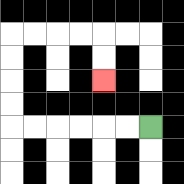{'start': '[6, 5]', 'end': '[4, 3]', 'path_directions': 'L,L,L,L,L,L,U,U,U,U,R,R,R,R,D,D', 'path_coordinates': '[[6, 5], [5, 5], [4, 5], [3, 5], [2, 5], [1, 5], [0, 5], [0, 4], [0, 3], [0, 2], [0, 1], [1, 1], [2, 1], [3, 1], [4, 1], [4, 2], [4, 3]]'}